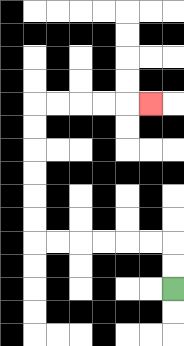{'start': '[7, 12]', 'end': '[6, 4]', 'path_directions': 'U,U,L,L,L,L,L,L,U,U,U,U,U,U,R,R,R,R,R', 'path_coordinates': '[[7, 12], [7, 11], [7, 10], [6, 10], [5, 10], [4, 10], [3, 10], [2, 10], [1, 10], [1, 9], [1, 8], [1, 7], [1, 6], [1, 5], [1, 4], [2, 4], [3, 4], [4, 4], [5, 4], [6, 4]]'}